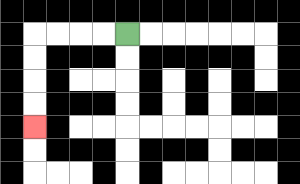{'start': '[5, 1]', 'end': '[1, 5]', 'path_directions': 'L,L,L,L,D,D,D,D', 'path_coordinates': '[[5, 1], [4, 1], [3, 1], [2, 1], [1, 1], [1, 2], [1, 3], [1, 4], [1, 5]]'}